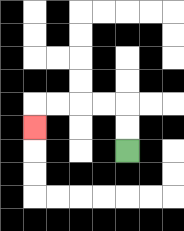{'start': '[5, 6]', 'end': '[1, 5]', 'path_directions': 'U,U,L,L,L,L,D', 'path_coordinates': '[[5, 6], [5, 5], [5, 4], [4, 4], [3, 4], [2, 4], [1, 4], [1, 5]]'}